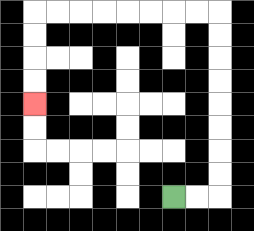{'start': '[7, 8]', 'end': '[1, 4]', 'path_directions': 'R,R,U,U,U,U,U,U,U,U,L,L,L,L,L,L,L,L,D,D,D,D', 'path_coordinates': '[[7, 8], [8, 8], [9, 8], [9, 7], [9, 6], [9, 5], [9, 4], [9, 3], [9, 2], [9, 1], [9, 0], [8, 0], [7, 0], [6, 0], [5, 0], [4, 0], [3, 0], [2, 0], [1, 0], [1, 1], [1, 2], [1, 3], [1, 4]]'}